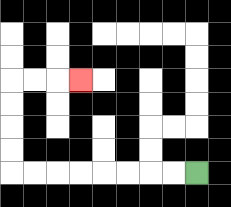{'start': '[8, 7]', 'end': '[3, 3]', 'path_directions': 'L,L,L,L,L,L,L,L,U,U,U,U,R,R,R', 'path_coordinates': '[[8, 7], [7, 7], [6, 7], [5, 7], [4, 7], [3, 7], [2, 7], [1, 7], [0, 7], [0, 6], [0, 5], [0, 4], [0, 3], [1, 3], [2, 3], [3, 3]]'}